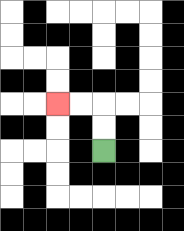{'start': '[4, 6]', 'end': '[2, 4]', 'path_directions': 'U,U,L,L', 'path_coordinates': '[[4, 6], [4, 5], [4, 4], [3, 4], [2, 4]]'}